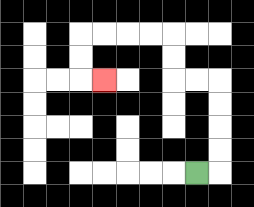{'start': '[8, 7]', 'end': '[4, 3]', 'path_directions': 'R,U,U,U,U,L,L,U,U,L,L,L,L,D,D,R', 'path_coordinates': '[[8, 7], [9, 7], [9, 6], [9, 5], [9, 4], [9, 3], [8, 3], [7, 3], [7, 2], [7, 1], [6, 1], [5, 1], [4, 1], [3, 1], [3, 2], [3, 3], [4, 3]]'}